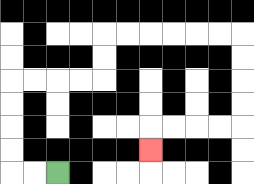{'start': '[2, 7]', 'end': '[6, 6]', 'path_directions': 'L,L,U,U,U,U,R,R,R,R,U,U,R,R,R,R,R,R,D,D,D,D,L,L,L,L,D', 'path_coordinates': '[[2, 7], [1, 7], [0, 7], [0, 6], [0, 5], [0, 4], [0, 3], [1, 3], [2, 3], [3, 3], [4, 3], [4, 2], [4, 1], [5, 1], [6, 1], [7, 1], [8, 1], [9, 1], [10, 1], [10, 2], [10, 3], [10, 4], [10, 5], [9, 5], [8, 5], [7, 5], [6, 5], [6, 6]]'}